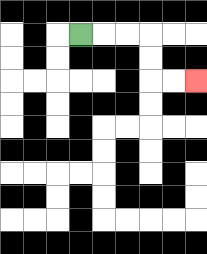{'start': '[3, 1]', 'end': '[8, 3]', 'path_directions': 'R,R,R,D,D,R,R', 'path_coordinates': '[[3, 1], [4, 1], [5, 1], [6, 1], [6, 2], [6, 3], [7, 3], [8, 3]]'}